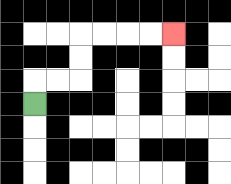{'start': '[1, 4]', 'end': '[7, 1]', 'path_directions': 'U,R,R,U,U,R,R,R,R', 'path_coordinates': '[[1, 4], [1, 3], [2, 3], [3, 3], [3, 2], [3, 1], [4, 1], [5, 1], [6, 1], [7, 1]]'}